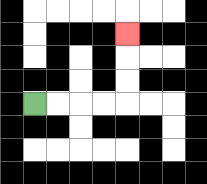{'start': '[1, 4]', 'end': '[5, 1]', 'path_directions': 'R,R,R,R,U,U,U', 'path_coordinates': '[[1, 4], [2, 4], [3, 4], [4, 4], [5, 4], [5, 3], [5, 2], [5, 1]]'}